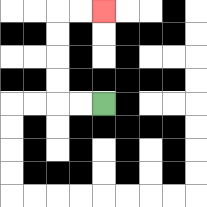{'start': '[4, 4]', 'end': '[4, 0]', 'path_directions': 'L,L,U,U,U,U,R,R', 'path_coordinates': '[[4, 4], [3, 4], [2, 4], [2, 3], [2, 2], [2, 1], [2, 0], [3, 0], [4, 0]]'}